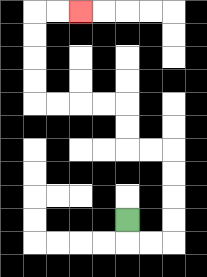{'start': '[5, 9]', 'end': '[3, 0]', 'path_directions': 'D,R,R,U,U,U,U,L,L,U,U,L,L,L,L,U,U,U,U,R,R', 'path_coordinates': '[[5, 9], [5, 10], [6, 10], [7, 10], [7, 9], [7, 8], [7, 7], [7, 6], [6, 6], [5, 6], [5, 5], [5, 4], [4, 4], [3, 4], [2, 4], [1, 4], [1, 3], [1, 2], [1, 1], [1, 0], [2, 0], [3, 0]]'}